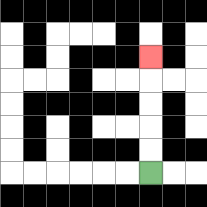{'start': '[6, 7]', 'end': '[6, 2]', 'path_directions': 'U,U,U,U,U', 'path_coordinates': '[[6, 7], [6, 6], [6, 5], [6, 4], [6, 3], [6, 2]]'}